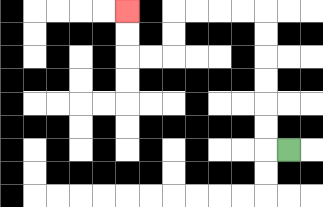{'start': '[12, 6]', 'end': '[5, 0]', 'path_directions': 'L,U,U,U,U,U,U,L,L,L,L,D,D,L,L,U,U', 'path_coordinates': '[[12, 6], [11, 6], [11, 5], [11, 4], [11, 3], [11, 2], [11, 1], [11, 0], [10, 0], [9, 0], [8, 0], [7, 0], [7, 1], [7, 2], [6, 2], [5, 2], [5, 1], [5, 0]]'}